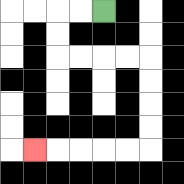{'start': '[4, 0]', 'end': '[1, 6]', 'path_directions': 'L,L,D,D,R,R,R,R,D,D,D,D,L,L,L,L,L', 'path_coordinates': '[[4, 0], [3, 0], [2, 0], [2, 1], [2, 2], [3, 2], [4, 2], [5, 2], [6, 2], [6, 3], [6, 4], [6, 5], [6, 6], [5, 6], [4, 6], [3, 6], [2, 6], [1, 6]]'}